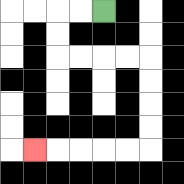{'start': '[4, 0]', 'end': '[1, 6]', 'path_directions': 'L,L,D,D,R,R,R,R,D,D,D,D,L,L,L,L,L', 'path_coordinates': '[[4, 0], [3, 0], [2, 0], [2, 1], [2, 2], [3, 2], [4, 2], [5, 2], [6, 2], [6, 3], [6, 4], [6, 5], [6, 6], [5, 6], [4, 6], [3, 6], [2, 6], [1, 6]]'}